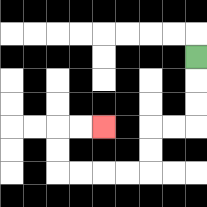{'start': '[8, 2]', 'end': '[4, 5]', 'path_directions': 'D,D,D,L,L,D,D,L,L,L,L,U,U,R,R', 'path_coordinates': '[[8, 2], [8, 3], [8, 4], [8, 5], [7, 5], [6, 5], [6, 6], [6, 7], [5, 7], [4, 7], [3, 7], [2, 7], [2, 6], [2, 5], [3, 5], [4, 5]]'}